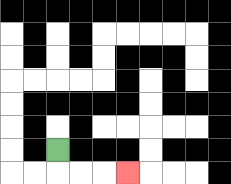{'start': '[2, 6]', 'end': '[5, 7]', 'path_directions': 'D,R,R,R', 'path_coordinates': '[[2, 6], [2, 7], [3, 7], [4, 7], [5, 7]]'}